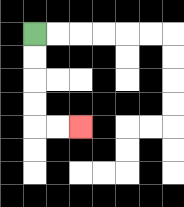{'start': '[1, 1]', 'end': '[3, 5]', 'path_directions': 'D,D,D,D,R,R', 'path_coordinates': '[[1, 1], [1, 2], [1, 3], [1, 4], [1, 5], [2, 5], [3, 5]]'}